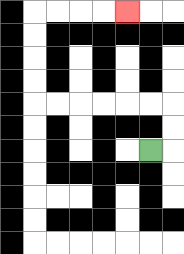{'start': '[6, 6]', 'end': '[5, 0]', 'path_directions': 'R,U,U,L,L,L,L,L,L,U,U,U,U,R,R,R,R', 'path_coordinates': '[[6, 6], [7, 6], [7, 5], [7, 4], [6, 4], [5, 4], [4, 4], [3, 4], [2, 4], [1, 4], [1, 3], [1, 2], [1, 1], [1, 0], [2, 0], [3, 0], [4, 0], [5, 0]]'}